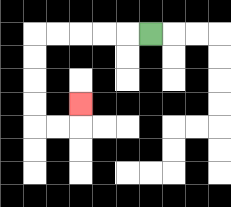{'start': '[6, 1]', 'end': '[3, 4]', 'path_directions': 'L,L,L,L,L,D,D,D,D,R,R,U', 'path_coordinates': '[[6, 1], [5, 1], [4, 1], [3, 1], [2, 1], [1, 1], [1, 2], [1, 3], [1, 4], [1, 5], [2, 5], [3, 5], [3, 4]]'}